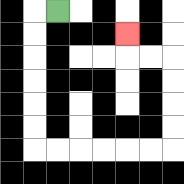{'start': '[2, 0]', 'end': '[5, 1]', 'path_directions': 'L,D,D,D,D,D,D,R,R,R,R,R,R,U,U,U,U,L,L,U', 'path_coordinates': '[[2, 0], [1, 0], [1, 1], [1, 2], [1, 3], [1, 4], [1, 5], [1, 6], [2, 6], [3, 6], [4, 6], [5, 6], [6, 6], [7, 6], [7, 5], [7, 4], [7, 3], [7, 2], [6, 2], [5, 2], [5, 1]]'}